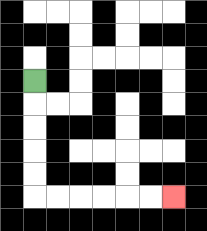{'start': '[1, 3]', 'end': '[7, 8]', 'path_directions': 'D,D,D,D,D,R,R,R,R,R,R', 'path_coordinates': '[[1, 3], [1, 4], [1, 5], [1, 6], [1, 7], [1, 8], [2, 8], [3, 8], [4, 8], [5, 8], [6, 8], [7, 8]]'}